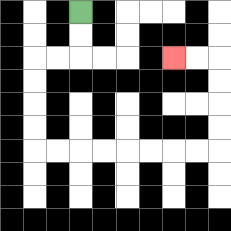{'start': '[3, 0]', 'end': '[7, 2]', 'path_directions': 'D,D,L,L,D,D,D,D,R,R,R,R,R,R,R,R,U,U,U,U,L,L', 'path_coordinates': '[[3, 0], [3, 1], [3, 2], [2, 2], [1, 2], [1, 3], [1, 4], [1, 5], [1, 6], [2, 6], [3, 6], [4, 6], [5, 6], [6, 6], [7, 6], [8, 6], [9, 6], [9, 5], [9, 4], [9, 3], [9, 2], [8, 2], [7, 2]]'}